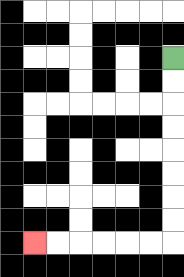{'start': '[7, 2]', 'end': '[1, 10]', 'path_directions': 'D,D,D,D,D,D,D,D,L,L,L,L,L,L', 'path_coordinates': '[[7, 2], [7, 3], [7, 4], [7, 5], [7, 6], [7, 7], [7, 8], [7, 9], [7, 10], [6, 10], [5, 10], [4, 10], [3, 10], [2, 10], [1, 10]]'}